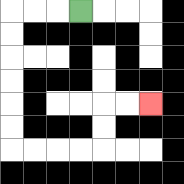{'start': '[3, 0]', 'end': '[6, 4]', 'path_directions': 'L,L,L,D,D,D,D,D,D,R,R,R,R,U,U,R,R', 'path_coordinates': '[[3, 0], [2, 0], [1, 0], [0, 0], [0, 1], [0, 2], [0, 3], [0, 4], [0, 5], [0, 6], [1, 6], [2, 6], [3, 6], [4, 6], [4, 5], [4, 4], [5, 4], [6, 4]]'}